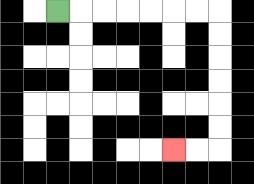{'start': '[2, 0]', 'end': '[7, 6]', 'path_directions': 'R,R,R,R,R,R,R,D,D,D,D,D,D,L,L', 'path_coordinates': '[[2, 0], [3, 0], [4, 0], [5, 0], [6, 0], [7, 0], [8, 0], [9, 0], [9, 1], [9, 2], [9, 3], [9, 4], [9, 5], [9, 6], [8, 6], [7, 6]]'}